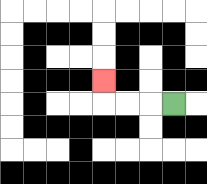{'start': '[7, 4]', 'end': '[4, 3]', 'path_directions': 'L,L,L,U', 'path_coordinates': '[[7, 4], [6, 4], [5, 4], [4, 4], [4, 3]]'}